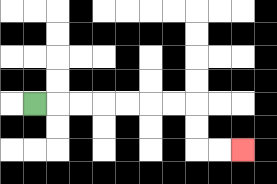{'start': '[1, 4]', 'end': '[10, 6]', 'path_directions': 'R,R,R,R,R,R,R,D,D,R,R', 'path_coordinates': '[[1, 4], [2, 4], [3, 4], [4, 4], [5, 4], [6, 4], [7, 4], [8, 4], [8, 5], [8, 6], [9, 6], [10, 6]]'}